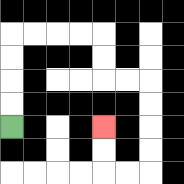{'start': '[0, 5]', 'end': '[4, 5]', 'path_directions': 'U,U,U,U,R,R,R,R,D,D,R,R,D,D,D,D,L,L,U,U', 'path_coordinates': '[[0, 5], [0, 4], [0, 3], [0, 2], [0, 1], [1, 1], [2, 1], [3, 1], [4, 1], [4, 2], [4, 3], [5, 3], [6, 3], [6, 4], [6, 5], [6, 6], [6, 7], [5, 7], [4, 7], [4, 6], [4, 5]]'}